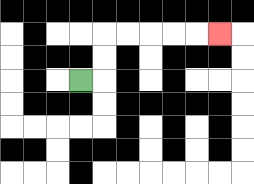{'start': '[3, 3]', 'end': '[9, 1]', 'path_directions': 'R,U,U,R,R,R,R,R', 'path_coordinates': '[[3, 3], [4, 3], [4, 2], [4, 1], [5, 1], [6, 1], [7, 1], [8, 1], [9, 1]]'}